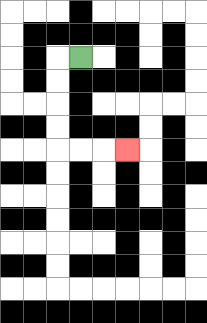{'start': '[3, 2]', 'end': '[5, 6]', 'path_directions': 'L,D,D,D,D,R,R,R', 'path_coordinates': '[[3, 2], [2, 2], [2, 3], [2, 4], [2, 5], [2, 6], [3, 6], [4, 6], [5, 6]]'}